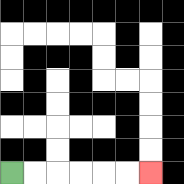{'start': '[0, 7]', 'end': '[6, 7]', 'path_directions': 'R,R,R,R,R,R', 'path_coordinates': '[[0, 7], [1, 7], [2, 7], [3, 7], [4, 7], [5, 7], [6, 7]]'}